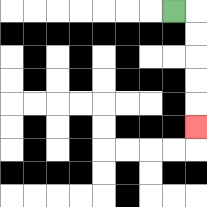{'start': '[7, 0]', 'end': '[8, 5]', 'path_directions': 'R,D,D,D,D,D', 'path_coordinates': '[[7, 0], [8, 0], [8, 1], [8, 2], [8, 3], [8, 4], [8, 5]]'}